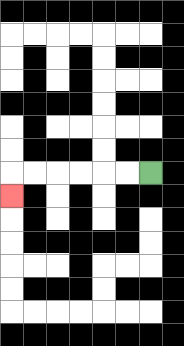{'start': '[6, 7]', 'end': '[0, 8]', 'path_directions': 'L,L,L,L,L,L,D', 'path_coordinates': '[[6, 7], [5, 7], [4, 7], [3, 7], [2, 7], [1, 7], [0, 7], [0, 8]]'}